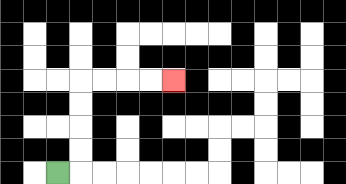{'start': '[2, 7]', 'end': '[7, 3]', 'path_directions': 'R,U,U,U,U,R,R,R,R', 'path_coordinates': '[[2, 7], [3, 7], [3, 6], [3, 5], [3, 4], [3, 3], [4, 3], [5, 3], [6, 3], [7, 3]]'}